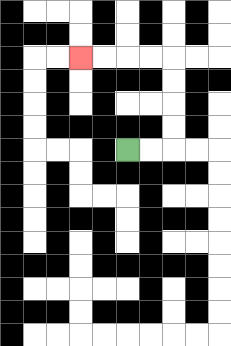{'start': '[5, 6]', 'end': '[3, 2]', 'path_directions': 'R,R,U,U,U,U,L,L,L,L', 'path_coordinates': '[[5, 6], [6, 6], [7, 6], [7, 5], [7, 4], [7, 3], [7, 2], [6, 2], [5, 2], [4, 2], [3, 2]]'}